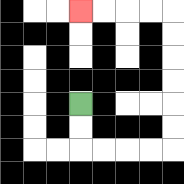{'start': '[3, 4]', 'end': '[3, 0]', 'path_directions': 'D,D,R,R,R,R,U,U,U,U,U,U,L,L,L,L', 'path_coordinates': '[[3, 4], [3, 5], [3, 6], [4, 6], [5, 6], [6, 6], [7, 6], [7, 5], [7, 4], [7, 3], [7, 2], [7, 1], [7, 0], [6, 0], [5, 0], [4, 0], [3, 0]]'}